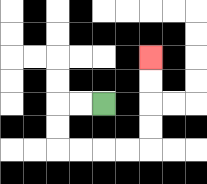{'start': '[4, 4]', 'end': '[6, 2]', 'path_directions': 'L,L,D,D,R,R,R,R,U,U,U,U', 'path_coordinates': '[[4, 4], [3, 4], [2, 4], [2, 5], [2, 6], [3, 6], [4, 6], [5, 6], [6, 6], [6, 5], [6, 4], [6, 3], [6, 2]]'}